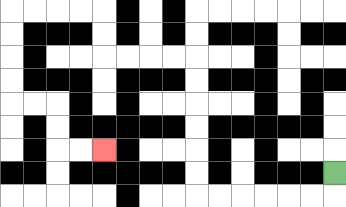{'start': '[14, 7]', 'end': '[4, 6]', 'path_directions': 'D,L,L,L,L,L,L,U,U,U,U,U,U,L,L,L,L,U,U,L,L,L,L,D,D,D,D,R,R,D,D,R,R', 'path_coordinates': '[[14, 7], [14, 8], [13, 8], [12, 8], [11, 8], [10, 8], [9, 8], [8, 8], [8, 7], [8, 6], [8, 5], [8, 4], [8, 3], [8, 2], [7, 2], [6, 2], [5, 2], [4, 2], [4, 1], [4, 0], [3, 0], [2, 0], [1, 0], [0, 0], [0, 1], [0, 2], [0, 3], [0, 4], [1, 4], [2, 4], [2, 5], [2, 6], [3, 6], [4, 6]]'}